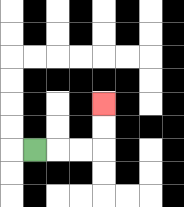{'start': '[1, 6]', 'end': '[4, 4]', 'path_directions': 'R,R,R,U,U', 'path_coordinates': '[[1, 6], [2, 6], [3, 6], [4, 6], [4, 5], [4, 4]]'}